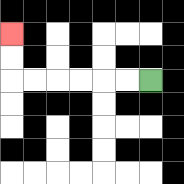{'start': '[6, 3]', 'end': '[0, 1]', 'path_directions': 'L,L,L,L,L,L,U,U', 'path_coordinates': '[[6, 3], [5, 3], [4, 3], [3, 3], [2, 3], [1, 3], [0, 3], [0, 2], [0, 1]]'}